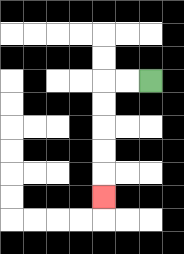{'start': '[6, 3]', 'end': '[4, 8]', 'path_directions': 'L,L,D,D,D,D,D', 'path_coordinates': '[[6, 3], [5, 3], [4, 3], [4, 4], [4, 5], [4, 6], [4, 7], [4, 8]]'}